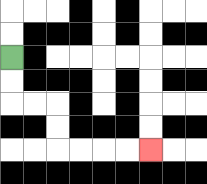{'start': '[0, 2]', 'end': '[6, 6]', 'path_directions': 'D,D,R,R,D,D,R,R,R,R', 'path_coordinates': '[[0, 2], [0, 3], [0, 4], [1, 4], [2, 4], [2, 5], [2, 6], [3, 6], [4, 6], [5, 6], [6, 6]]'}